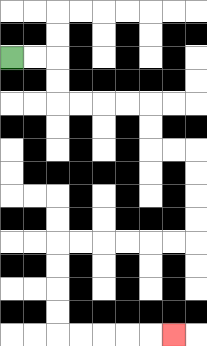{'start': '[0, 2]', 'end': '[7, 14]', 'path_directions': 'R,R,D,D,R,R,R,R,D,D,R,R,D,D,D,D,L,L,L,L,L,L,D,D,D,D,R,R,R,R,R', 'path_coordinates': '[[0, 2], [1, 2], [2, 2], [2, 3], [2, 4], [3, 4], [4, 4], [5, 4], [6, 4], [6, 5], [6, 6], [7, 6], [8, 6], [8, 7], [8, 8], [8, 9], [8, 10], [7, 10], [6, 10], [5, 10], [4, 10], [3, 10], [2, 10], [2, 11], [2, 12], [2, 13], [2, 14], [3, 14], [4, 14], [5, 14], [6, 14], [7, 14]]'}